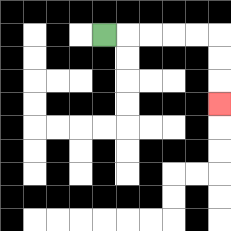{'start': '[4, 1]', 'end': '[9, 4]', 'path_directions': 'R,R,R,R,R,D,D,D', 'path_coordinates': '[[4, 1], [5, 1], [6, 1], [7, 1], [8, 1], [9, 1], [9, 2], [9, 3], [9, 4]]'}